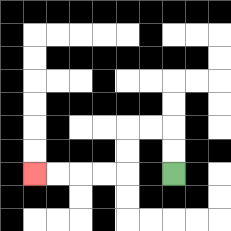{'start': '[7, 7]', 'end': '[1, 7]', 'path_directions': 'U,U,L,L,D,D,L,L,L,L', 'path_coordinates': '[[7, 7], [7, 6], [7, 5], [6, 5], [5, 5], [5, 6], [5, 7], [4, 7], [3, 7], [2, 7], [1, 7]]'}